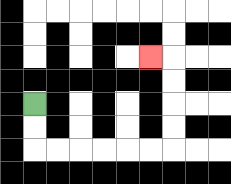{'start': '[1, 4]', 'end': '[6, 2]', 'path_directions': 'D,D,R,R,R,R,R,R,U,U,U,U,L', 'path_coordinates': '[[1, 4], [1, 5], [1, 6], [2, 6], [3, 6], [4, 6], [5, 6], [6, 6], [7, 6], [7, 5], [7, 4], [7, 3], [7, 2], [6, 2]]'}